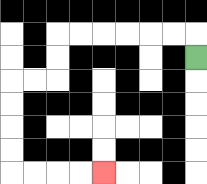{'start': '[8, 2]', 'end': '[4, 7]', 'path_directions': 'U,L,L,L,L,L,L,D,D,L,L,D,D,D,D,R,R,R,R', 'path_coordinates': '[[8, 2], [8, 1], [7, 1], [6, 1], [5, 1], [4, 1], [3, 1], [2, 1], [2, 2], [2, 3], [1, 3], [0, 3], [0, 4], [0, 5], [0, 6], [0, 7], [1, 7], [2, 7], [3, 7], [4, 7]]'}